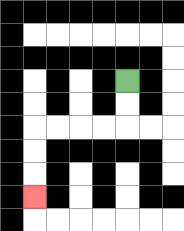{'start': '[5, 3]', 'end': '[1, 8]', 'path_directions': 'D,D,L,L,L,L,D,D,D', 'path_coordinates': '[[5, 3], [5, 4], [5, 5], [4, 5], [3, 5], [2, 5], [1, 5], [1, 6], [1, 7], [1, 8]]'}